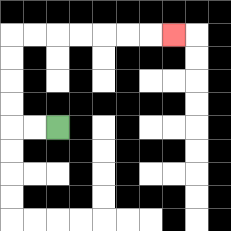{'start': '[2, 5]', 'end': '[7, 1]', 'path_directions': 'L,L,U,U,U,U,R,R,R,R,R,R,R', 'path_coordinates': '[[2, 5], [1, 5], [0, 5], [0, 4], [0, 3], [0, 2], [0, 1], [1, 1], [2, 1], [3, 1], [4, 1], [5, 1], [6, 1], [7, 1]]'}